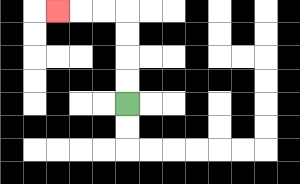{'start': '[5, 4]', 'end': '[2, 0]', 'path_directions': 'U,U,U,U,L,L,L', 'path_coordinates': '[[5, 4], [5, 3], [5, 2], [5, 1], [5, 0], [4, 0], [3, 0], [2, 0]]'}